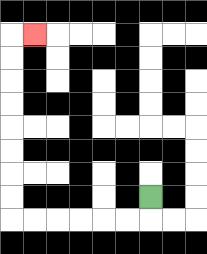{'start': '[6, 8]', 'end': '[1, 1]', 'path_directions': 'D,L,L,L,L,L,L,U,U,U,U,U,U,U,U,R', 'path_coordinates': '[[6, 8], [6, 9], [5, 9], [4, 9], [3, 9], [2, 9], [1, 9], [0, 9], [0, 8], [0, 7], [0, 6], [0, 5], [0, 4], [0, 3], [0, 2], [0, 1], [1, 1]]'}